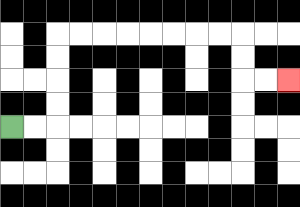{'start': '[0, 5]', 'end': '[12, 3]', 'path_directions': 'R,R,U,U,U,U,R,R,R,R,R,R,R,R,D,D,R,R', 'path_coordinates': '[[0, 5], [1, 5], [2, 5], [2, 4], [2, 3], [2, 2], [2, 1], [3, 1], [4, 1], [5, 1], [6, 1], [7, 1], [8, 1], [9, 1], [10, 1], [10, 2], [10, 3], [11, 3], [12, 3]]'}